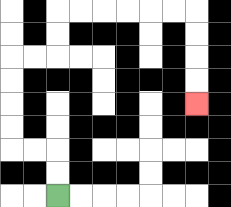{'start': '[2, 8]', 'end': '[8, 4]', 'path_directions': 'U,U,L,L,U,U,U,U,R,R,U,U,R,R,R,R,R,R,D,D,D,D', 'path_coordinates': '[[2, 8], [2, 7], [2, 6], [1, 6], [0, 6], [0, 5], [0, 4], [0, 3], [0, 2], [1, 2], [2, 2], [2, 1], [2, 0], [3, 0], [4, 0], [5, 0], [6, 0], [7, 0], [8, 0], [8, 1], [8, 2], [8, 3], [8, 4]]'}